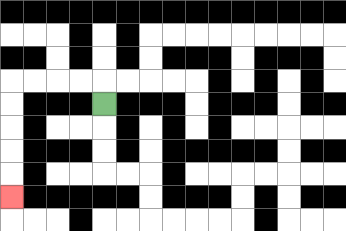{'start': '[4, 4]', 'end': '[0, 8]', 'path_directions': 'U,L,L,L,L,D,D,D,D,D', 'path_coordinates': '[[4, 4], [4, 3], [3, 3], [2, 3], [1, 3], [0, 3], [0, 4], [0, 5], [0, 6], [0, 7], [0, 8]]'}